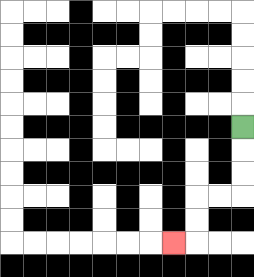{'start': '[10, 5]', 'end': '[7, 10]', 'path_directions': 'D,D,D,L,L,D,D,L', 'path_coordinates': '[[10, 5], [10, 6], [10, 7], [10, 8], [9, 8], [8, 8], [8, 9], [8, 10], [7, 10]]'}